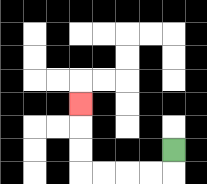{'start': '[7, 6]', 'end': '[3, 4]', 'path_directions': 'D,L,L,L,L,U,U,U', 'path_coordinates': '[[7, 6], [7, 7], [6, 7], [5, 7], [4, 7], [3, 7], [3, 6], [3, 5], [3, 4]]'}